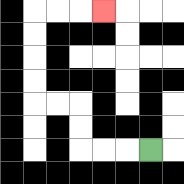{'start': '[6, 6]', 'end': '[4, 0]', 'path_directions': 'L,L,L,U,U,L,L,U,U,U,U,R,R,R', 'path_coordinates': '[[6, 6], [5, 6], [4, 6], [3, 6], [3, 5], [3, 4], [2, 4], [1, 4], [1, 3], [1, 2], [1, 1], [1, 0], [2, 0], [3, 0], [4, 0]]'}